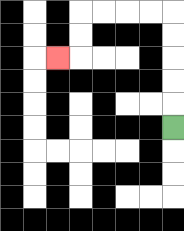{'start': '[7, 5]', 'end': '[2, 2]', 'path_directions': 'U,U,U,U,U,L,L,L,L,D,D,L', 'path_coordinates': '[[7, 5], [7, 4], [7, 3], [7, 2], [7, 1], [7, 0], [6, 0], [5, 0], [4, 0], [3, 0], [3, 1], [3, 2], [2, 2]]'}